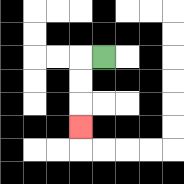{'start': '[4, 2]', 'end': '[3, 5]', 'path_directions': 'L,D,D,D', 'path_coordinates': '[[4, 2], [3, 2], [3, 3], [3, 4], [3, 5]]'}